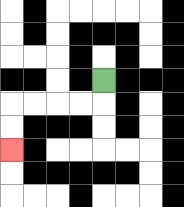{'start': '[4, 3]', 'end': '[0, 6]', 'path_directions': 'D,L,L,L,L,D,D', 'path_coordinates': '[[4, 3], [4, 4], [3, 4], [2, 4], [1, 4], [0, 4], [0, 5], [0, 6]]'}